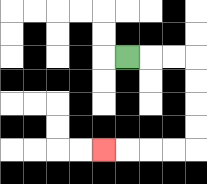{'start': '[5, 2]', 'end': '[4, 6]', 'path_directions': 'R,R,R,D,D,D,D,L,L,L,L', 'path_coordinates': '[[5, 2], [6, 2], [7, 2], [8, 2], [8, 3], [8, 4], [8, 5], [8, 6], [7, 6], [6, 6], [5, 6], [4, 6]]'}